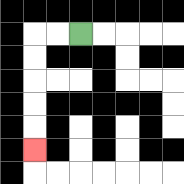{'start': '[3, 1]', 'end': '[1, 6]', 'path_directions': 'L,L,D,D,D,D,D', 'path_coordinates': '[[3, 1], [2, 1], [1, 1], [1, 2], [1, 3], [1, 4], [1, 5], [1, 6]]'}